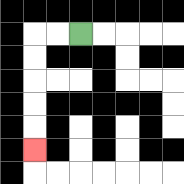{'start': '[3, 1]', 'end': '[1, 6]', 'path_directions': 'L,L,D,D,D,D,D', 'path_coordinates': '[[3, 1], [2, 1], [1, 1], [1, 2], [1, 3], [1, 4], [1, 5], [1, 6]]'}